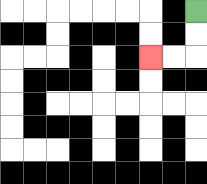{'start': '[8, 0]', 'end': '[6, 2]', 'path_directions': 'D,D,L,L', 'path_coordinates': '[[8, 0], [8, 1], [8, 2], [7, 2], [6, 2]]'}